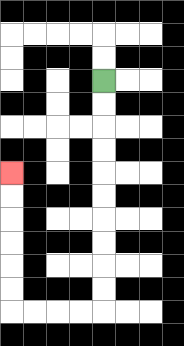{'start': '[4, 3]', 'end': '[0, 7]', 'path_directions': 'D,D,D,D,D,D,D,D,D,D,L,L,L,L,U,U,U,U,U,U', 'path_coordinates': '[[4, 3], [4, 4], [4, 5], [4, 6], [4, 7], [4, 8], [4, 9], [4, 10], [4, 11], [4, 12], [4, 13], [3, 13], [2, 13], [1, 13], [0, 13], [0, 12], [0, 11], [0, 10], [0, 9], [0, 8], [0, 7]]'}